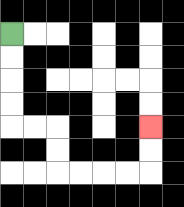{'start': '[0, 1]', 'end': '[6, 5]', 'path_directions': 'D,D,D,D,R,R,D,D,R,R,R,R,U,U', 'path_coordinates': '[[0, 1], [0, 2], [0, 3], [0, 4], [0, 5], [1, 5], [2, 5], [2, 6], [2, 7], [3, 7], [4, 7], [5, 7], [6, 7], [6, 6], [6, 5]]'}